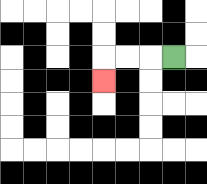{'start': '[7, 2]', 'end': '[4, 3]', 'path_directions': 'L,L,L,D', 'path_coordinates': '[[7, 2], [6, 2], [5, 2], [4, 2], [4, 3]]'}